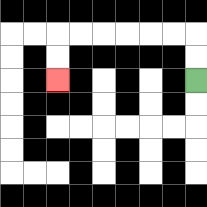{'start': '[8, 3]', 'end': '[2, 3]', 'path_directions': 'U,U,L,L,L,L,L,L,D,D', 'path_coordinates': '[[8, 3], [8, 2], [8, 1], [7, 1], [6, 1], [5, 1], [4, 1], [3, 1], [2, 1], [2, 2], [2, 3]]'}